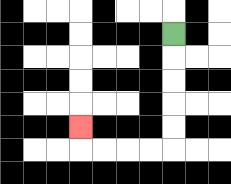{'start': '[7, 1]', 'end': '[3, 5]', 'path_directions': 'D,D,D,D,D,L,L,L,L,U', 'path_coordinates': '[[7, 1], [7, 2], [7, 3], [7, 4], [7, 5], [7, 6], [6, 6], [5, 6], [4, 6], [3, 6], [3, 5]]'}